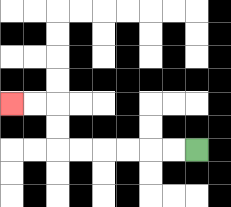{'start': '[8, 6]', 'end': '[0, 4]', 'path_directions': 'L,L,L,L,L,L,U,U,L,L', 'path_coordinates': '[[8, 6], [7, 6], [6, 6], [5, 6], [4, 6], [3, 6], [2, 6], [2, 5], [2, 4], [1, 4], [0, 4]]'}